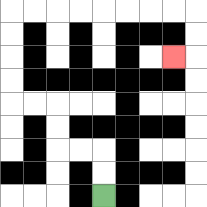{'start': '[4, 8]', 'end': '[7, 2]', 'path_directions': 'U,U,L,L,U,U,L,L,U,U,U,U,R,R,R,R,R,R,R,R,D,D,L', 'path_coordinates': '[[4, 8], [4, 7], [4, 6], [3, 6], [2, 6], [2, 5], [2, 4], [1, 4], [0, 4], [0, 3], [0, 2], [0, 1], [0, 0], [1, 0], [2, 0], [3, 0], [4, 0], [5, 0], [6, 0], [7, 0], [8, 0], [8, 1], [8, 2], [7, 2]]'}